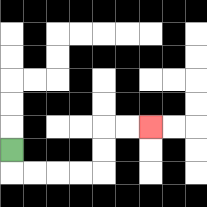{'start': '[0, 6]', 'end': '[6, 5]', 'path_directions': 'D,R,R,R,R,U,U,R,R', 'path_coordinates': '[[0, 6], [0, 7], [1, 7], [2, 7], [3, 7], [4, 7], [4, 6], [4, 5], [5, 5], [6, 5]]'}